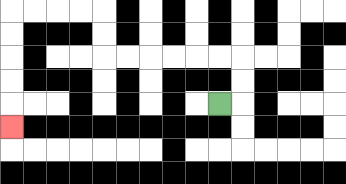{'start': '[9, 4]', 'end': '[0, 5]', 'path_directions': 'R,U,U,L,L,L,L,L,L,U,U,L,L,L,L,D,D,D,D,D', 'path_coordinates': '[[9, 4], [10, 4], [10, 3], [10, 2], [9, 2], [8, 2], [7, 2], [6, 2], [5, 2], [4, 2], [4, 1], [4, 0], [3, 0], [2, 0], [1, 0], [0, 0], [0, 1], [0, 2], [0, 3], [0, 4], [0, 5]]'}